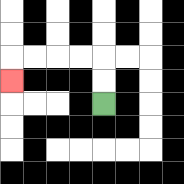{'start': '[4, 4]', 'end': '[0, 3]', 'path_directions': 'U,U,L,L,L,L,D', 'path_coordinates': '[[4, 4], [4, 3], [4, 2], [3, 2], [2, 2], [1, 2], [0, 2], [0, 3]]'}